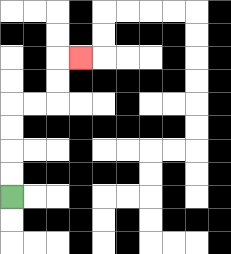{'start': '[0, 8]', 'end': '[3, 2]', 'path_directions': 'U,U,U,U,R,R,U,U,R', 'path_coordinates': '[[0, 8], [0, 7], [0, 6], [0, 5], [0, 4], [1, 4], [2, 4], [2, 3], [2, 2], [3, 2]]'}